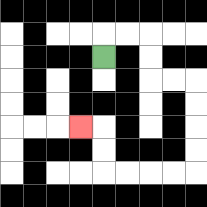{'start': '[4, 2]', 'end': '[3, 5]', 'path_directions': 'U,R,R,D,D,R,R,D,D,D,D,L,L,L,L,U,U,L', 'path_coordinates': '[[4, 2], [4, 1], [5, 1], [6, 1], [6, 2], [6, 3], [7, 3], [8, 3], [8, 4], [8, 5], [8, 6], [8, 7], [7, 7], [6, 7], [5, 7], [4, 7], [4, 6], [4, 5], [3, 5]]'}